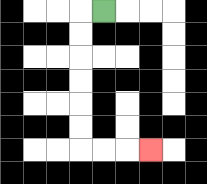{'start': '[4, 0]', 'end': '[6, 6]', 'path_directions': 'L,D,D,D,D,D,D,R,R,R', 'path_coordinates': '[[4, 0], [3, 0], [3, 1], [3, 2], [3, 3], [3, 4], [3, 5], [3, 6], [4, 6], [5, 6], [6, 6]]'}